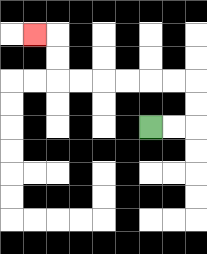{'start': '[6, 5]', 'end': '[1, 1]', 'path_directions': 'R,R,U,U,L,L,L,L,L,L,U,U,L', 'path_coordinates': '[[6, 5], [7, 5], [8, 5], [8, 4], [8, 3], [7, 3], [6, 3], [5, 3], [4, 3], [3, 3], [2, 3], [2, 2], [2, 1], [1, 1]]'}